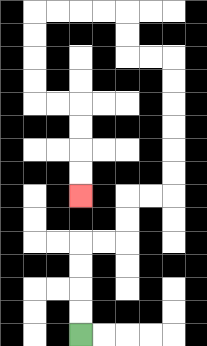{'start': '[3, 14]', 'end': '[3, 8]', 'path_directions': 'U,U,U,U,R,R,U,U,R,R,U,U,U,U,U,U,L,L,U,U,L,L,L,L,D,D,D,D,R,R,D,D,D,D', 'path_coordinates': '[[3, 14], [3, 13], [3, 12], [3, 11], [3, 10], [4, 10], [5, 10], [5, 9], [5, 8], [6, 8], [7, 8], [7, 7], [7, 6], [7, 5], [7, 4], [7, 3], [7, 2], [6, 2], [5, 2], [5, 1], [5, 0], [4, 0], [3, 0], [2, 0], [1, 0], [1, 1], [1, 2], [1, 3], [1, 4], [2, 4], [3, 4], [3, 5], [3, 6], [3, 7], [3, 8]]'}